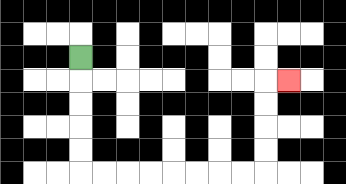{'start': '[3, 2]', 'end': '[12, 3]', 'path_directions': 'D,D,D,D,D,R,R,R,R,R,R,R,R,U,U,U,U,R', 'path_coordinates': '[[3, 2], [3, 3], [3, 4], [3, 5], [3, 6], [3, 7], [4, 7], [5, 7], [6, 7], [7, 7], [8, 7], [9, 7], [10, 7], [11, 7], [11, 6], [11, 5], [11, 4], [11, 3], [12, 3]]'}